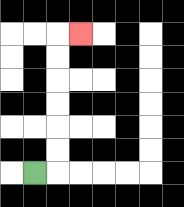{'start': '[1, 7]', 'end': '[3, 1]', 'path_directions': 'R,U,U,U,U,U,U,R', 'path_coordinates': '[[1, 7], [2, 7], [2, 6], [2, 5], [2, 4], [2, 3], [2, 2], [2, 1], [3, 1]]'}